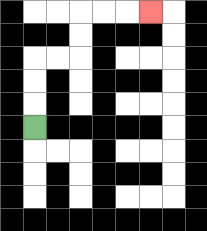{'start': '[1, 5]', 'end': '[6, 0]', 'path_directions': 'U,U,U,R,R,U,U,R,R,R', 'path_coordinates': '[[1, 5], [1, 4], [1, 3], [1, 2], [2, 2], [3, 2], [3, 1], [3, 0], [4, 0], [5, 0], [6, 0]]'}